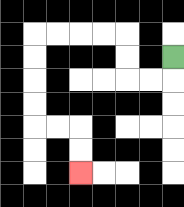{'start': '[7, 2]', 'end': '[3, 7]', 'path_directions': 'D,L,L,U,U,L,L,L,L,D,D,D,D,R,R,D,D', 'path_coordinates': '[[7, 2], [7, 3], [6, 3], [5, 3], [5, 2], [5, 1], [4, 1], [3, 1], [2, 1], [1, 1], [1, 2], [1, 3], [1, 4], [1, 5], [2, 5], [3, 5], [3, 6], [3, 7]]'}